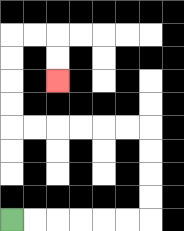{'start': '[0, 9]', 'end': '[2, 3]', 'path_directions': 'R,R,R,R,R,R,U,U,U,U,L,L,L,L,L,L,U,U,U,U,R,R,D,D', 'path_coordinates': '[[0, 9], [1, 9], [2, 9], [3, 9], [4, 9], [5, 9], [6, 9], [6, 8], [6, 7], [6, 6], [6, 5], [5, 5], [4, 5], [3, 5], [2, 5], [1, 5], [0, 5], [0, 4], [0, 3], [0, 2], [0, 1], [1, 1], [2, 1], [2, 2], [2, 3]]'}